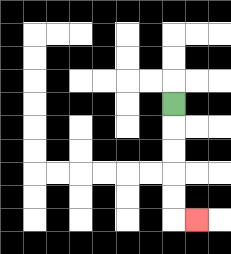{'start': '[7, 4]', 'end': '[8, 9]', 'path_directions': 'D,D,D,D,D,R', 'path_coordinates': '[[7, 4], [7, 5], [7, 6], [7, 7], [7, 8], [7, 9], [8, 9]]'}